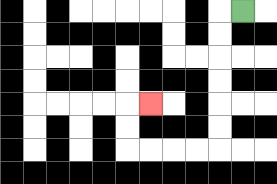{'start': '[10, 0]', 'end': '[6, 4]', 'path_directions': 'L,D,D,D,D,D,D,L,L,L,L,U,U,R', 'path_coordinates': '[[10, 0], [9, 0], [9, 1], [9, 2], [9, 3], [9, 4], [9, 5], [9, 6], [8, 6], [7, 6], [6, 6], [5, 6], [5, 5], [5, 4], [6, 4]]'}